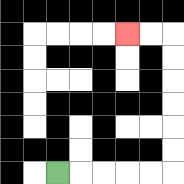{'start': '[2, 7]', 'end': '[5, 1]', 'path_directions': 'R,R,R,R,R,U,U,U,U,U,U,L,L', 'path_coordinates': '[[2, 7], [3, 7], [4, 7], [5, 7], [6, 7], [7, 7], [7, 6], [7, 5], [7, 4], [7, 3], [7, 2], [7, 1], [6, 1], [5, 1]]'}